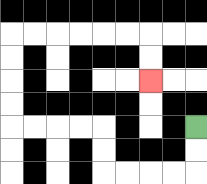{'start': '[8, 5]', 'end': '[6, 3]', 'path_directions': 'D,D,L,L,L,L,U,U,L,L,L,L,U,U,U,U,R,R,R,R,R,R,D,D', 'path_coordinates': '[[8, 5], [8, 6], [8, 7], [7, 7], [6, 7], [5, 7], [4, 7], [4, 6], [4, 5], [3, 5], [2, 5], [1, 5], [0, 5], [0, 4], [0, 3], [0, 2], [0, 1], [1, 1], [2, 1], [3, 1], [4, 1], [5, 1], [6, 1], [6, 2], [6, 3]]'}